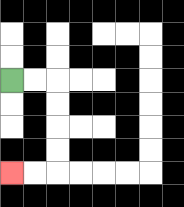{'start': '[0, 3]', 'end': '[0, 7]', 'path_directions': 'R,R,D,D,D,D,L,L', 'path_coordinates': '[[0, 3], [1, 3], [2, 3], [2, 4], [2, 5], [2, 6], [2, 7], [1, 7], [0, 7]]'}